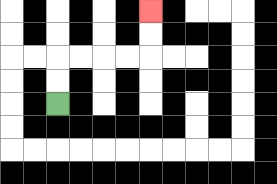{'start': '[2, 4]', 'end': '[6, 0]', 'path_directions': 'U,U,R,R,R,R,U,U', 'path_coordinates': '[[2, 4], [2, 3], [2, 2], [3, 2], [4, 2], [5, 2], [6, 2], [6, 1], [6, 0]]'}